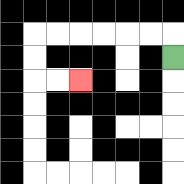{'start': '[7, 2]', 'end': '[3, 3]', 'path_directions': 'U,L,L,L,L,L,L,D,D,R,R', 'path_coordinates': '[[7, 2], [7, 1], [6, 1], [5, 1], [4, 1], [3, 1], [2, 1], [1, 1], [1, 2], [1, 3], [2, 3], [3, 3]]'}